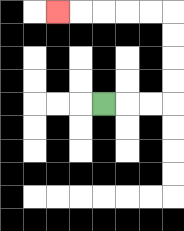{'start': '[4, 4]', 'end': '[2, 0]', 'path_directions': 'R,R,R,U,U,U,U,L,L,L,L,L', 'path_coordinates': '[[4, 4], [5, 4], [6, 4], [7, 4], [7, 3], [7, 2], [7, 1], [7, 0], [6, 0], [5, 0], [4, 0], [3, 0], [2, 0]]'}